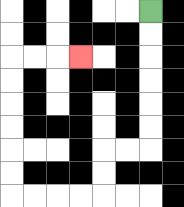{'start': '[6, 0]', 'end': '[3, 2]', 'path_directions': 'D,D,D,D,D,D,L,L,D,D,L,L,L,L,U,U,U,U,U,U,R,R,R', 'path_coordinates': '[[6, 0], [6, 1], [6, 2], [6, 3], [6, 4], [6, 5], [6, 6], [5, 6], [4, 6], [4, 7], [4, 8], [3, 8], [2, 8], [1, 8], [0, 8], [0, 7], [0, 6], [0, 5], [0, 4], [0, 3], [0, 2], [1, 2], [2, 2], [3, 2]]'}